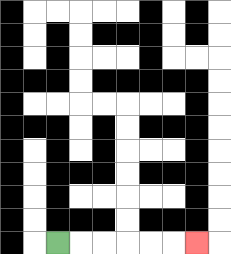{'start': '[2, 10]', 'end': '[8, 10]', 'path_directions': 'R,R,R,R,R,R', 'path_coordinates': '[[2, 10], [3, 10], [4, 10], [5, 10], [6, 10], [7, 10], [8, 10]]'}